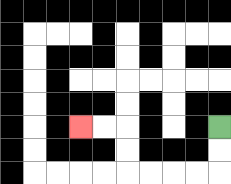{'start': '[9, 5]', 'end': '[3, 5]', 'path_directions': 'D,D,L,L,L,L,U,U,L,L', 'path_coordinates': '[[9, 5], [9, 6], [9, 7], [8, 7], [7, 7], [6, 7], [5, 7], [5, 6], [5, 5], [4, 5], [3, 5]]'}